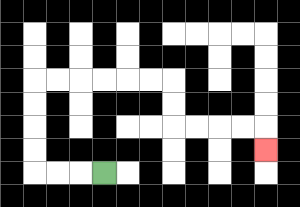{'start': '[4, 7]', 'end': '[11, 6]', 'path_directions': 'L,L,L,U,U,U,U,R,R,R,R,R,R,D,D,R,R,R,R,D', 'path_coordinates': '[[4, 7], [3, 7], [2, 7], [1, 7], [1, 6], [1, 5], [1, 4], [1, 3], [2, 3], [3, 3], [4, 3], [5, 3], [6, 3], [7, 3], [7, 4], [7, 5], [8, 5], [9, 5], [10, 5], [11, 5], [11, 6]]'}